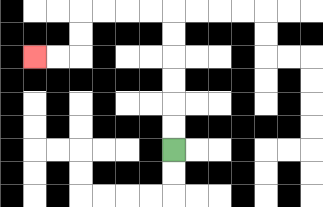{'start': '[7, 6]', 'end': '[1, 2]', 'path_directions': 'U,U,U,U,U,U,L,L,L,L,D,D,L,L', 'path_coordinates': '[[7, 6], [7, 5], [7, 4], [7, 3], [7, 2], [7, 1], [7, 0], [6, 0], [5, 0], [4, 0], [3, 0], [3, 1], [3, 2], [2, 2], [1, 2]]'}